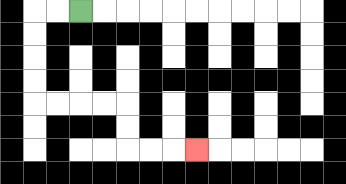{'start': '[3, 0]', 'end': '[8, 6]', 'path_directions': 'L,L,D,D,D,D,R,R,R,R,D,D,R,R,R', 'path_coordinates': '[[3, 0], [2, 0], [1, 0], [1, 1], [1, 2], [1, 3], [1, 4], [2, 4], [3, 4], [4, 4], [5, 4], [5, 5], [5, 6], [6, 6], [7, 6], [8, 6]]'}